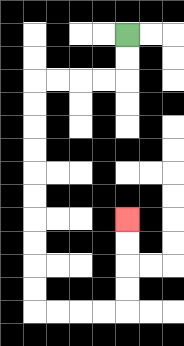{'start': '[5, 1]', 'end': '[5, 9]', 'path_directions': 'D,D,L,L,L,L,D,D,D,D,D,D,D,D,D,D,R,R,R,R,U,U,U,U', 'path_coordinates': '[[5, 1], [5, 2], [5, 3], [4, 3], [3, 3], [2, 3], [1, 3], [1, 4], [1, 5], [1, 6], [1, 7], [1, 8], [1, 9], [1, 10], [1, 11], [1, 12], [1, 13], [2, 13], [3, 13], [4, 13], [5, 13], [5, 12], [5, 11], [5, 10], [5, 9]]'}